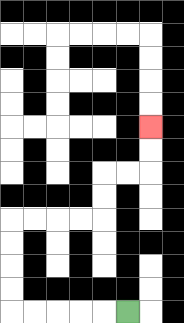{'start': '[5, 13]', 'end': '[6, 5]', 'path_directions': 'L,L,L,L,L,U,U,U,U,R,R,R,R,U,U,R,R,U,U', 'path_coordinates': '[[5, 13], [4, 13], [3, 13], [2, 13], [1, 13], [0, 13], [0, 12], [0, 11], [0, 10], [0, 9], [1, 9], [2, 9], [3, 9], [4, 9], [4, 8], [4, 7], [5, 7], [6, 7], [6, 6], [6, 5]]'}